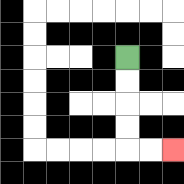{'start': '[5, 2]', 'end': '[7, 6]', 'path_directions': 'D,D,D,D,R,R', 'path_coordinates': '[[5, 2], [5, 3], [5, 4], [5, 5], [5, 6], [6, 6], [7, 6]]'}